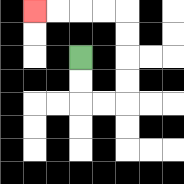{'start': '[3, 2]', 'end': '[1, 0]', 'path_directions': 'D,D,R,R,U,U,U,U,L,L,L,L', 'path_coordinates': '[[3, 2], [3, 3], [3, 4], [4, 4], [5, 4], [5, 3], [5, 2], [5, 1], [5, 0], [4, 0], [3, 0], [2, 0], [1, 0]]'}